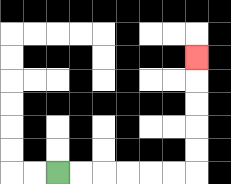{'start': '[2, 7]', 'end': '[8, 2]', 'path_directions': 'R,R,R,R,R,R,U,U,U,U,U', 'path_coordinates': '[[2, 7], [3, 7], [4, 7], [5, 7], [6, 7], [7, 7], [8, 7], [8, 6], [8, 5], [8, 4], [8, 3], [8, 2]]'}